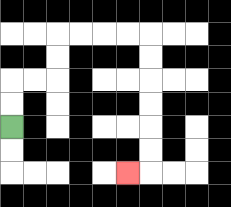{'start': '[0, 5]', 'end': '[5, 7]', 'path_directions': 'U,U,R,R,U,U,R,R,R,R,D,D,D,D,D,D,L', 'path_coordinates': '[[0, 5], [0, 4], [0, 3], [1, 3], [2, 3], [2, 2], [2, 1], [3, 1], [4, 1], [5, 1], [6, 1], [6, 2], [6, 3], [6, 4], [6, 5], [6, 6], [6, 7], [5, 7]]'}